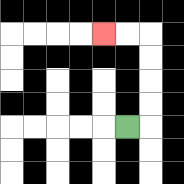{'start': '[5, 5]', 'end': '[4, 1]', 'path_directions': 'R,U,U,U,U,L,L', 'path_coordinates': '[[5, 5], [6, 5], [6, 4], [6, 3], [6, 2], [6, 1], [5, 1], [4, 1]]'}